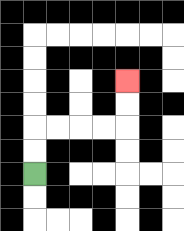{'start': '[1, 7]', 'end': '[5, 3]', 'path_directions': 'U,U,R,R,R,R,U,U', 'path_coordinates': '[[1, 7], [1, 6], [1, 5], [2, 5], [3, 5], [4, 5], [5, 5], [5, 4], [5, 3]]'}